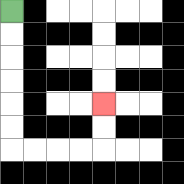{'start': '[0, 0]', 'end': '[4, 4]', 'path_directions': 'D,D,D,D,D,D,R,R,R,R,U,U', 'path_coordinates': '[[0, 0], [0, 1], [0, 2], [0, 3], [0, 4], [0, 5], [0, 6], [1, 6], [2, 6], [3, 6], [4, 6], [4, 5], [4, 4]]'}